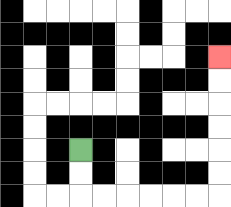{'start': '[3, 6]', 'end': '[9, 2]', 'path_directions': 'D,D,R,R,R,R,R,R,U,U,U,U,U,U', 'path_coordinates': '[[3, 6], [3, 7], [3, 8], [4, 8], [5, 8], [6, 8], [7, 8], [8, 8], [9, 8], [9, 7], [9, 6], [9, 5], [9, 4], [9, 3], [9, 2]]'}